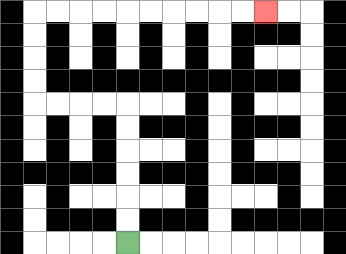{'start': '[5, 10]', 'end': '[11, 0]', 'path_directions': 'U,U,U,U,U,U,L,L,L,L,U,U,U,U,R,R,R,R,R,R,R,R,R,R', 'path_coordinates': '[[5, 10], [5, 9], [5, 8], [5, 7], [5, 6], [5, 5], [5, 4], [4, 4], [3, 4], [2, 4], [1, 4], [1, 3], [1, 2], [1, 1], [1, 0], [2, 0], [3, 0], [4, 0], [5, 0], [6, 0], [7, 0], [8, 0], [9, 0], [10, 0], [11, 0]]'}